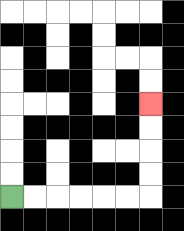{'start': '[0, 8]', 'end': '[6, 4]', 'path_directions': 'R,R,R,R,R,R,U,U,U,U', 'path_coordinates': '[[0, 8], [1, 8], [2, 8], [3, 8], [4, 8], [5, 8], [6, 8], [6, 7], [6, 6], [6, 5], [6, 4]]'}